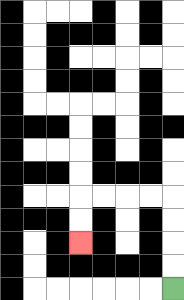{'start': '[7, 12]', 'end': '[3, 10]', 'path_directions': 'U,U,U,U,L,L,L,L,D,D', 'path_coordinates': '[[7, 12], [7, 11], [7, 10], [7, 9], [7, 8], [6, 8], [5, 8], [4, 8], [3, 8], [3, 9], [3, 10]]'}